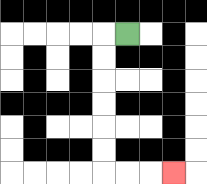{'start': '[5, 1]', 'end': '[7, 7]', 'path_directions': 'L,D,D,D,D,D,D,R,R,R', 'path_coordinates': '[[5, 1], [4, 1], [4, 2], [4, 3], [4, 4], [4, 5], [4, 6], [4, 7], [5, 7], [6, 7], [7, 7]]'}